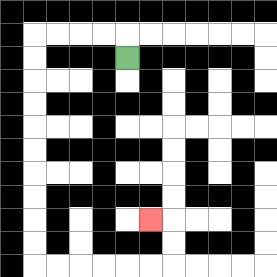{'start': '[5, 2]', 'end': '[6, 9]', 'path_directions': 'U,L,L,L,L,D,D,D,D,D,D,D,D,D,D,R,R,R,R,R,R,U,U,L', 'path_coordinates': '[[5, 2], [5, 1], [4, 1], [3, 1], [2, 1], [1, 1], [1, 2], [1, 3], [1, 4], [1, 5], [1, 6], [1, 7], [1, 8], [1, 9], [1, 10], [1, 11], [2, 11], [3, 11], [4, 11], [5, 11], [6, 11], [7, 11], [7, 10], [7, 9], [6, 9]]'}